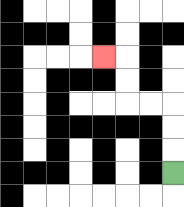{'start': '[7, 7]', 'end': '[4, 2]', 'path_directions': 'U,U,U,L,L,U,U,L', 'path_coordinates': '[[7, 7], [7, 6], [7, 5], [7, 4], [6, 4], [5, 4], [5, 3], [5, 2], [4, 2]]'}